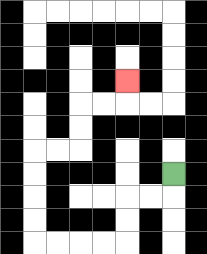{'start': '[7, 7]', 'end': '[5, 3]', 'path_directions': 'D,L,L,D,D,L,L,L,L,U,U,U,U,R,R,U,U,R,R,U', 'path_coordinates': '[[7, 7], [7, 8], [6, 8], [5, 8], [5, 9], [5, 10], [4, 10], [3, 10], [2, 10], [1, 10], [1, 9], [1, 8], [1, 7], [1, 6], [2, 6], [3, 6], [3, 5], [3, 4], [4, 4], [5, 4], [5, 3]]'}